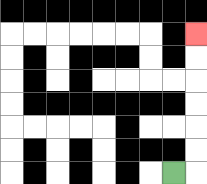{'start': '[7, 7]', 'end': '[8, 1]', 'path_directions': 'R,U,U,U,U,U,U', 'path_coordinates': '[[7, 7], [8, 7], [8, 6], [8, 5], [8, 4], [8, 3], [8, 2], [8, 1]]'}